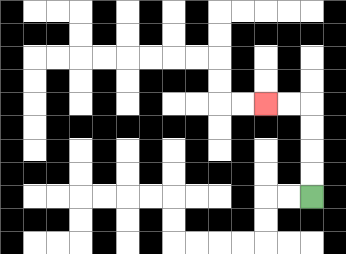{'start': '[13, 8]', 'end': '[11, 4]', 'path_directions': 'U,U,U,U,L,L', 'path_coordinates': '[[13, 8], [13, 7], [13, 6], [13, 5], [13, 4], [12, 4], [11, 4]]'}